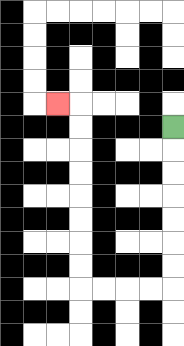{'start': '[7, 5]', 'end': '[2, 4]', 'path_directions': 'D,D,D,D,D,D,D,L,L,L,L,U,U,U,U,U,U,U,U,L', 'path_coordinates': '[[7, 5], [7, 6], [7, 7], [7, 8], [7, 9], [7, 10], [7, 11], [7, 12], [6, 12], [5, 12], [4, 12], [3, 12], [3, 11], [3, 10], [3, 9], [3, 8], [3, 7], [3, 6], [3, 5], [3, 4], [2, 4]]'}